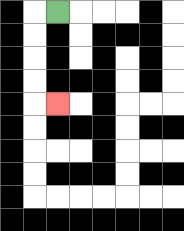{'start': '[2, 0]', 'end': '[2, 4]', 'path_directions': 'L,D,D,D,D,R', 'path_coordinates': '[[2, 0], [1, 0], [1, 1], [1, 2], [1, 3], [1, 4], [2, 4]]'}